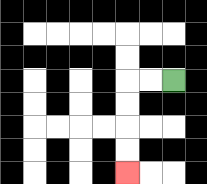{'start': '[7, 3]', 'end': '[5, 7]', 'path_directions': 'L,L,D,D,D,D', 'path_coordinates': '[[7, 3], [6, 3], [5, 3], [5, 4], [5, 5], [5, 6], [5, 7]]'}